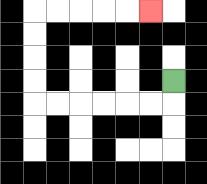{'start': '[7, 3]', 'end': '[6, 0]', 'path_directions': 'D,L,L,L,L,L,L,U,U,U,U,R,R,R,R,R', 'path_coordinates': '[[7, 3], [7, 4], [6, 4], [5, 4], [4, 4], [3, 4], [2, 4], [1, 4], [1, 3], [1, 2], [1, 1], [1, 0], [2, 0], [3, 0], [4, 0], [5, 0], [6, 0]]'}